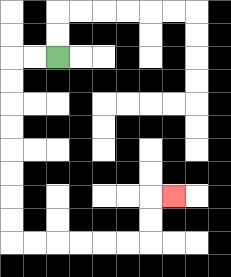{'start': '[2, 2]', 'end': '[7, 8]', 'path_directions': 'L,L,D,D,D,D,D,D,D,D,R,R,R,R,R,R,U,U,R', 'path_coordinates': '[[2, 2], [1, 2], [0, 2], [0, 3], [0, 4], [0, 5], [0, 6], [0, 7], [0, 8], [0, 9], [0, 10], [1, 10], [2, 10], [3, 10], [4, 10], [5, 10], [6, 10], [6, 9], [6, 8], [7, 8]]'}